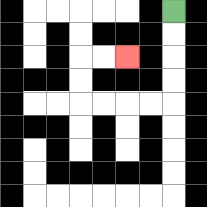{'start': '[7, 0]', 'end': '[5, 2]', 'path_directions': 'D,D,D,D,L,L,L,L,U,U,R,R', 'path_coordinates': '[[7, 0], [7, 1], [7, 2], [7, 3], [7, 4], [6, 4], [5, 4], [4, 4], [3, 4], [3, 3], [3, 2], [4, 2], [5, 2]]'}